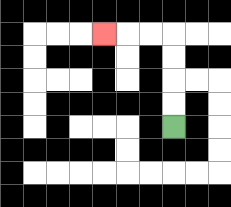{'start': '[7, 5]', 'end': '[4, 1]', 'path_directions': 'U,U,U,U,L,L,L', 'path_coordinates': '[[7, 5], [7, 4], [7, 3], [7, 2], [7, 1], [6, 1], [5, 1], [4, 1]]'}